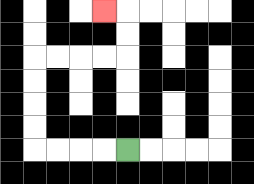{'start': '[5, 6]', 'end': '[4, 0]', 'path_directions': 'L,L,L,L,U,U,U,U,R,R,R,R,U,U,L', 'path_coordinates': '[[5, 6], [4, 6], [3, 6], [2, 6], [1, 6], [1, 5], [1, 4], [1, 3], [1, 2], [2, 2], [3, 2], [4, 2], [5, 2], [5, 1], [5, 0], [4, 0]]'}